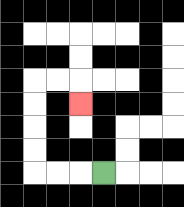{'start': '[4, 7]', 'end': '[3, 4]', 'path_directions': 'L,L,L,U,U,U,U,R,R,D', 'path_coordinates': '[[4, 7], [3, 7], [2, 7], [1, 7], [1, 6], [1, 5], [1, 4], [1, 3], [2, 3], [3, 3], [3, 4]]'}